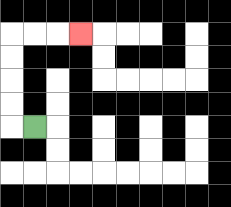{'start': '[1, 5]', 'end': '[3, 1]', 'path_directions': 'L,U,U,U,U,R,R,R', 'path_coordinates': '[[1, 5], [0, 5], [0, 4], [0, 3], [0, 2], [0, 1], [1, 1], [2, 1], [3, 1]]'}